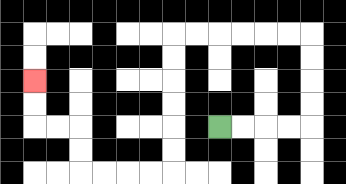{'start': '[9, 5]', 'end': '[1, 3]', 'path_directions': 'R,R,R,R,U,U,U,U,L,L,L,L,L,L,D,D,D,D,D,D,L,L,L,L,U,U,L,L,U,U', 'path_coordinates': '[[9, 5], [10, 5], [11, 5], [12, 5], [13, 5], [13, 4], [13, 3], [13, 2], [13, 1], [12, 1], [11, 1], [10, 1], [9, 1], [8, 1], [7, 1], [7, 2], [7, 3], [7, 4], [7, 5], [7, 6], [7, 7], [6, 7], [5, 7], [4, 7], [3, 7], [3, 6], [3, 5], [2, 5], [1, 5], [1, 4], [1, 3]]'}